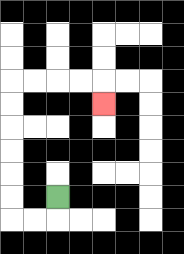{'start': '[2, 8]', 'end': '[4, 4]', 'path_directions': 'D,L,L,U,U,U,U,U,U,R,R,R,R,D', 'path_coordinates': '[[2, 8], [2, 9], [1, 9], [0, 9], [0, 8], [0, 7], [0, 6], [0, 5], [0, 4], [0, 3], [1, 3], [2, 3], [3, 3], [4, 3], [4, 4]]'}